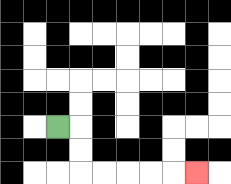{'start': '[2, 5]', 'end': '[8, 7]', 'path_directions': 'R,D,D,R,R,R,R,R', 'path_coordinates': '[[2, 5], [3, 5], [3, 6], [3, 7], [4, 7], [5, 7], [6, 7], [7, 7], [8, 7]]'}